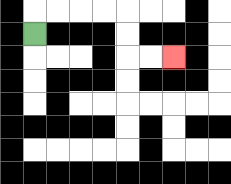{'start': '[1, 1]', 'end': '[7, 2]', 'path_directions': 'U,R,R,R,R,D,D,R,R', 'path_coordinates': '[[1, 1], [1, 0], [2, 0], [3, 0], [4, 0], [5, 0], [5, 1], [5, 2], [6, 2], [7, 2]]'}